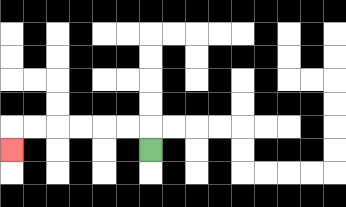{'start': '[6, 6]', 'end': '[0, 6]', 'path_directions': 'U,L,L,L,L,L,L,D', 'path_coordinates': '[[6, 6], [6, 5], [5, 5], [4, 5], [3, 5], [2, 5], [1, 5], [0, 5], [0, 6]]'}